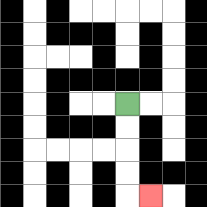{'start': '[5, 4]', 'end': '[6, 8]', 'path_directions': 'D,D,D,D,R', 'path_coordinates': '[[5, 4], [5, 5], [5, 6], [5, 7], [5, 8], [6, 8]]'}